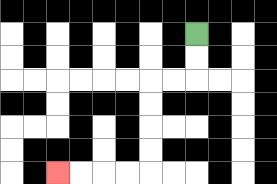{'start': '[8, 1]', 'end': '[2, 7]', 'path_directions': 'D,D,L,L,D,D,D,D,L,L,L,L', 'path_coordinates': '[[8, 1], [8, 2], [8, 3], [7, 3], [6, 3], [6, 4], [6, 5], [6, 6], [6, 7], [5, 7], [4, 7], [3, 7], [2, 7]]'}